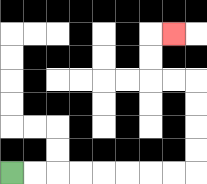{'start': '[0, 7]', 'end': '[7, 1]', 'path_directions': 'R,R,R,R,R,R,R,R,U,U,U,U,L,L,U,U,R', 'path_coordinates': '[[0, 7], [1, 7], [2, 7], [3, 7], [4, 7], [5, 7], [6, 7], [7, 7], [8, 7], [8, 6], [8, 5], [8, 4], [8, 3], [7, 3], [6, 3], [6, 2], [6, 1], [7, 1]]'}